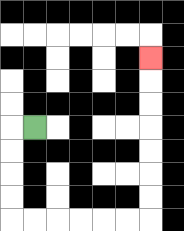{'start': '[1, 5]', 'end': '[6, 2]', 'path_directions': 'L,D,D,D,D,R,R,R,R,R,R,U,U,U,U,U,U,U', 'path_coordinates': '[[1, 5], [0, 5], [0, 6], [0, 7], [0, 8], [0, 9], [1, 9], [2, 9], [3, 9], [4, 9], [5, 9], [6, 9], [6, 8], [6, 7], [6, 6], [6, 5], [6, 4], [6, 3], [6, 2]]'}